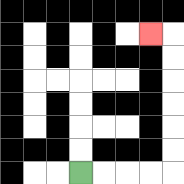{'start': '[3, 7]', 'end': '[6, 1]', 'path_directions': 'R,R,R,R,U,U,U,U,U,U,L', 'path_coordinates': '[[3, 7], [4, 7], [5, 7], [6, 7], [7, 7], [7, 6], [7, 5], [7, 4], [7, 3], [7, 2], [7, 1], [6, 1]]'}